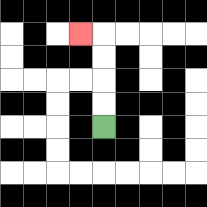{'start': '[4, 5]', 'end': '[3, 1]', 'path_directions': 'U,U,U,U,L', 'path_coordinates': '[[4, 5], [4, 4], [4, 3], [4, 2], [4, 1], [3, 1]]'}